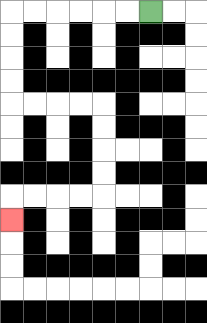{'start': '[6, 0]', 'end': '[0, 9]', 'path_directions': 'L,L,L,L,L,L,D,D,D,D,R,R,R,R,D,D,D,D,L,L,L,L,D', 'path_coordinates': '[[6, 0], [5, 0], [4, 0], [3, 0], [2, 0], [1, 0], [0, 0], [0, 1], [0, 2], [0, 3], [0, 4], [1, 4], [2, 4], [3, 4], [4, 4], [4, 5], [4, 6], [4, 7], [4, 8], [3, 8], [2, 8], [1, 8], [0, 8], [0, 9]]'}